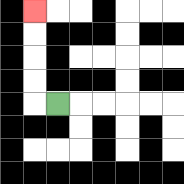{'start': '[2, 4]', 'end': '[1, 0]', 'path_directions': 'L,U,U,U,U', 'path_coordinates': '[[2, 4], [1, 4], [1, 3], [1, 2], [1, 1], [1, 0]]'}